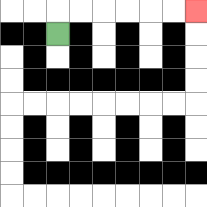{'start': '[2, 1]', 'end': '[8, 0]', 'path_directions': 'U,R,R,R,R,R,R', 'path_coordinates': '[[2, 1], [2, 0], [3, 0], [4, 0], [5, 0], [6, 0], [7, 0], [8, 0]]'}